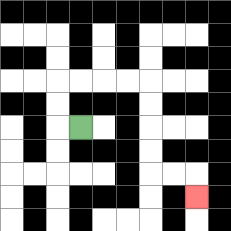{'start': '[3, 5]', 'end': '[8, 8]', 'path_directions': 'L,U,U,R,R,R,R,D,D,D,D,R,R,D', 'path_coordinates': '[[3, 5], [2, 5], [2, 4], [2, 3], [3, 3], [4, 3], [5, 3], [6, 3], [6, 4], [6, 5], [6, 6], [6, 7], [7, 7], [8, 7], [8, 8]]'}